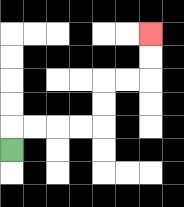{'start': '[0, 6]', 'end': '[6, 1]', 'path_directions': 'U,R,R,R,R,U,U,R,R,U,U', 'path_coordinates': '[[0, 6], [0, 5], [1, 5], [2, 5], [3, 5], [4, 5], [4, 4], [4, 3], [5, 3], [6, 3], [6, 2], [6, 1]]'}